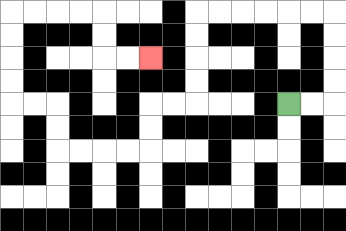{'start': '[12, 4]', 'end': '[6, 2]', 'path_directions': 'R,R,U,U,U,U,L,L,L,L,L,L,D,D,D,D,L,L,D,D,L,L,L,L,U,U,L,L,U,U,U,U,R,R,R,R,D,D,R,R', 'path_coordinates': '[[12, 4], [13, 4], [14, 4], [14, 3], [14, 2], [14, 1], [14, 0], [13, 0], [12, 0], [11, 0], [10, 0], [9, 0], [8, 0], [8, 1], [8, 2], [8, 3], [8, 4], [7, 4], [6, 4], [6, 5], [6, 6], [5, 6], [4, 6], [3, 6], [2, 6], [2, 5], [2, 4], [1, 4], [0, 4], [0, 3], [0, 2], [0, 1], [0, 0], [1, 0], [2, 0], [3, 0], [4, 0], [4, 1], [4, 2], [5, 2], [6, 2]]'}